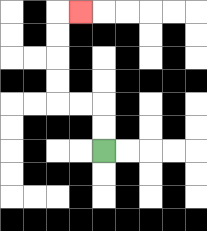{'start': '[4, 6]', 'end': '[3, 0]', 'path_directions': 'U,U,L,L,U,U,U,U,R', 'path_coordinates': '[[4, 6], [4, 5], [4, 4], [3, 4], [2, 4], [2, 3], [2, 2], [2, 1], [2, 0], [3, 0]]'}